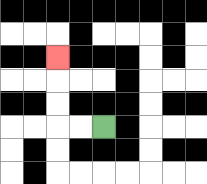{'start': '[4, 5]', 'end': '[2, 2]', 'path_directions': 'L,L,U,U,U', 'path_coordinates': '[[4, 5], [3, 5], [2, 5], [2, 4], [2, 3], [2, 2]]'}